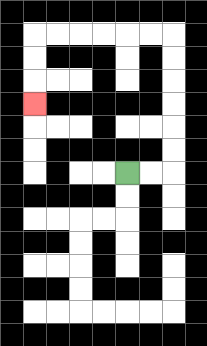{'start': '[5, 7]', 'end': '[1, 4]', 'path_directions': 'R,R,U,U,U,U,U,U,L,L,L,L,L,L,D,D,D', 'path_coordinates': '[[5, 7], [6, 7], [7, 7], [7, 6], [7, 5], [7, 4], [7, 3], [7, 2], [7, 1], [6, 1], [5, 1], [4, 1], [3, 1], [2, 1], [1, 1], [1, 2], [1, 3], [1, 4]]'}